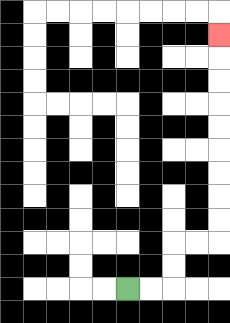{'start': '[5, 12]', 'end': '[9, 1]', 'path_directions': 'R,R,U,U,R,R,U,U,U,U,U,U,U,U,U', 'path_coordinates': '[[5, 12], [6, 12], [7, 12], [7, 11], [7, 10], [8, 10], [9, 10], [9, 9], [9, 8], [9, 7], [9, 6], [9, 5], [9, 4], [9, 3], [9, 2], [9, 1]]'}